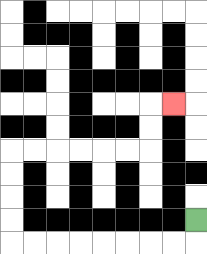{'start': '[8, 9]', 'end': '[7, 4]', 'path_directions': 'D,L,L,L,L,L,L,L,L,U,U,U,U,R,R,R,R,R,R,U,U,R', 'path_coordinates': '[[8, 9], [8, 10], [7, 10], [6, 10], [5, 10], [4, 10], [3, 10], [2, 10], [1, 10], [0, 10], [0, 9], [0, 8], [0, 7], [0, 6], [1, 6], [2, 6], [3, 6], [4, 6], [5, 6], [6, 6], [6, 5], [6, 4], [7, 4]]'}